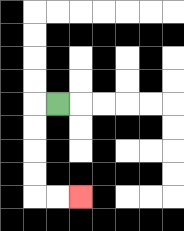{'start': '[2, 4]', 'end': '[3, 8]', 'path_directions': 'L,D,D,D,D,R,R', 'path_coordinates': '[[2, 4], [1, 4], [1, 5], [1, 6], [1, 7], [1, 8], [2, 8], [3, 8]]'}